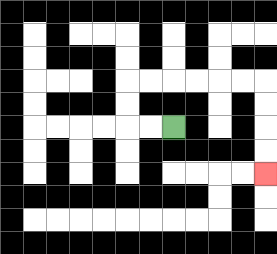{'start': '[7, 5]', 'end': '[11, 7]', 'path_directions': 'L,L,U,U,R,R,R,R,R,R,D,D,D,D', 'path_coordinates': '[[7, 5], [6, 5], [5, 5], [5, 4], [5, 3], [6, 3], [7, 3], [8, 3], [9, 3], [10, 3], [11, 3], [11, 4], [11, 5], [11, 6], [11, 7]]'}